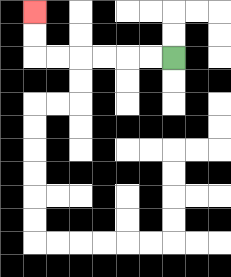{'start': '[7, 2]', 'end': '[1, 0]', 'path_directions': 'L,L,L,L,L,L,U,U', 'path_coordinates': '[[7, 2], [6, 2], [5, 2], [4, 2], [3, 2], [2, 2], [1, 2], [1, 1], [1, 0]]'}